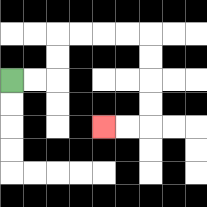{'start': '[0, 3]', 'end': '[4, 5]', 'path_directions': 'R,R,U,U,R,R,R,R,D,D,D,D,L,L', 'path_coordinates': '[[0, 3], [1, 3], [2, 3], [2, 2], [2, 1], [3, 1], [4, 1], [5, 1], [6, 1], [6, 2], [6, 3], [6, 4], [6, 5], [5, 5], [4, 5]]'}